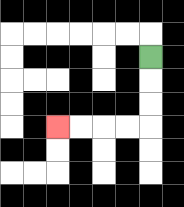{'start': '[6, 2]', 'end': '[2, 5]', 'path_directions': 'D,D,D,L,L,L,L', 'path_coordinates': '[[6, 2], [6, 3], [6, 4], [6, 5], [5, 5], [4, 5], [3, 5], [2, 5]]'}